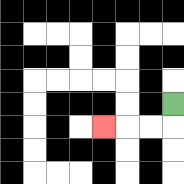{'start': '[7, 4]', 'end': '[4, 5]', 'path_directions': 'D,L,L,L', 'path_coordinates': '[[7, 4], [7, 5], [6, 5], [5, 5], [4, 5]]'}